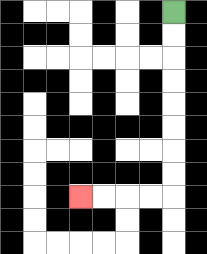{'start': '[7, 0]', 'end': '[3, 8]', 'path_directions': 'D,D,D,D,D,D,D,D,L,L,L,L', 'path_coordinates': '[[7, 0], [7, 1], [7, 2], [7, 3], [7, 4], [7, 5], [7, 6], [7, 7], [7, 8], [6, 8], [5, 8], [4, 8], [3, 8]]'}